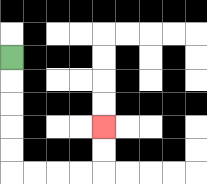{'start': '[0, 2]', 'end': '[4, 5]', 'path_directions': 'D,D,D,D,D,R,R,R,R,U,U', 'path_coordinates': '[[0, 2], [0, 3], [0, 4], [0, 5], [0, 6], [0, 7], [1, 7], [2, 7], [3, 7], [4, 7], [4, 6], [4, 5]]'}